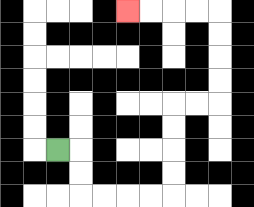{'start': '[2, 6]', 'end': '[5, 0]', 'path_directions': 'R,D,D,R,R,R,R,U,U,U,U,R,R,U,U,U,U,L,L,L,L', 'path_coordinates': '[[2, 6], [3, 6], [3, 7], [3, 8], [4, 8], [5, 8], [6, 8], [7, 8], [7, 7], [7, 6], [7, 5], [7, 4], [8, 4], [9, 4], [9, 3], [9, 2], [9, 1], [9, 0], [8, 0], [7, 0], [6, 0], [5, 0]]'}